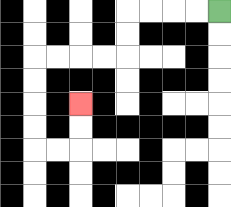{'start': '[9, 0]', 'end': '[3, 4]', 'path_directions': 'L,L,L,L,D,D,L,L,L,L,D,D,D,D,R,R,U,U', 'path_coordinates': '[[9, 0], [8, 0], [7, 0], [6, 0], [5, 0], [5, 1], [5, 2], [4, 2], [3, 2], [2, 2], [1, 2], [1, 3], [1, 4], [1, 5], [1, 6], [2, 6], [3, 6], [3, 5], [3, 4]]'}